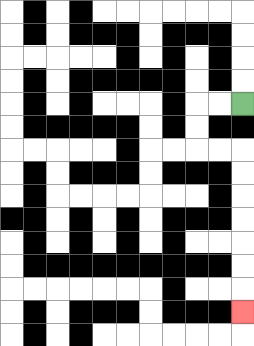{'start': '[10, 4]', 'end': '[10, 13]', 'path_directions': 'L,L,D,D,R,R,D,D,D,D,D,D,D', 'path_coordinates': '[[10, 4], [9, 4], [8, 4], [8, 5], [8, 6], [9, 6], [10, 6], [10, 7], [10, 8], [10, 9], [10, 10], [10, 11], [10, 12], [10, 13]]'}